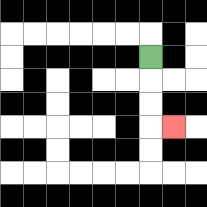{'start': '[6, 2]', 'end': '[7, 5]', 'path_directions': 'D,D,D,R', 'path_coordinates': '[[6, 2], [6, 3], [6, 4], [6, 5], [7, 5]]'}